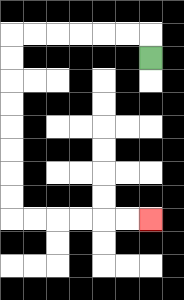{'start': '[6, 2]', 'end': '[6, 9]', 'path_directions': 'U,L,L,L,L,L,L,D,D,D,D,D,D,D,D,R,R,R,R,R,R', 'path_coordinates': '[[6, 2], [6, 1], [5, 1], [4, 1], [3, 1], [2, 1], [1, 1], [0, 1], [0, 2], [0, 3], [0, 4], [0, 5], [0, 6], [0, 7], [0, 8], [0, 9], [1, 9], [2, 9], [3, 9], [4, 9], [5, 9], [6, 9]]'}